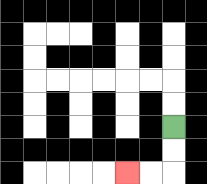{'start': '[7, 5]', 'end': '[5, 7]', 'path_directions': 'D,D,L,L', 'path_coordinates': '[[7, 5], [7, 6], [7, 7], [6, 7], [5, 7]]'}